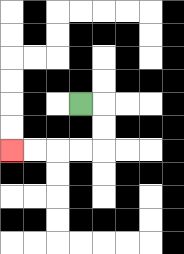{'start': '[3, 4]', 'end': '[0, 6]', 'path_directions': 'R,D,D,L,L,L,L', 'path_coordinates': '[[3, 4], [4, 4], [4, 5], [4, 6], [3, 6], [2, 6], [1, 6], [0, 6]]'}